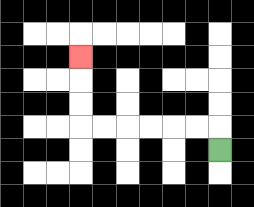{'start': '[9, 6]', 'end': '[3, 2]', 'path_directions': 'U,L,L,L,L,L,L,U,U,U', 'path_coordinates': '[[9, 6], [9, 5], [8, 5], [7, 5], [6, 5], [5, 5], [4, 5], [3, 5], [3, 4], [3, 3], [3, 2]]'}